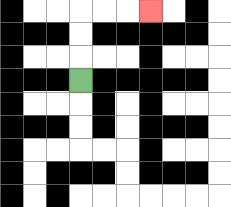{'start': '[3, 3]', 'end': '[6, 0]', 'path_directions': 'U,U,U,R,R,R', 'path_coordinates': '[[3, 3], [3, 2], [3, 1], [3, 0], [4, 0], [5, 0], [6, 0]]'}